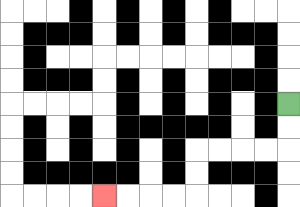{'start': '[12, 4]', 'end': '[4, 8]', 'path_directions': 'D,D,L,L,L,L,D,D,L,L,L,L', 'path_coordinates': '[[12, 4], [12, 5], [12, 6], [11, 6], [10, 6], [9, 6], [8, 6], [8, 7], [8, 8], [7, 8], [6, 8], [5, 8], [4, 8]]'}